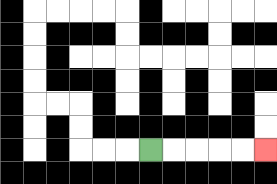{'start': '[6, 6]', 'end': '[11, 6]', 'path_directions': 'R,R,R,R,R', 'path_coordinates': '[[6, 6], [7, 6], [8, 6], [9, 6], [10, 6], [11, 6]]'}